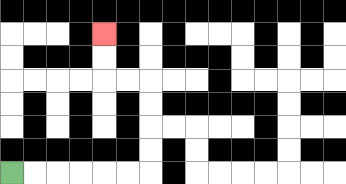{'start': '[0, 7]', 'end': '[4, 1]', 'path_directions': 'R,R,R,R,R,R,U,U,U,U,L,L,U,U', 'path_coordinates': '[[0, 7], [1, 7], [2, 7], [3, 7], [4, 7], [5, 7], [6, 7], [6, 6], [6, 5], [6, 4], [6, 3], [5, 3], [4, 3], [4, 2], [4, 1]]'}